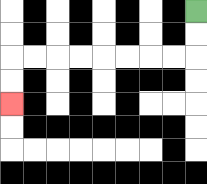{'start': '[8, 0]', 'end': '[0, 4]', 'path_directions': 'D,D,L,L,L,L,L,L,L,L,D,D', 'path_coordinates': '[[8, 0], [8, 1], [8, 2], [7, 2], [6, 2], [5, 2], [4, 2], [3, 2], [2, 2], [1, 2], [0, 2], [0, 3], [0, 4]]'}